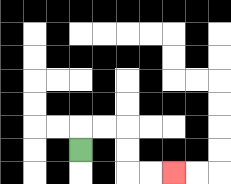{'start': '[3, 6]', 'end': '[7, 7]', 'path_directions': 'U,R,R,D,D,R,R', 'path_coordinates': '[[3, 6], [3, 5], [4, 5], [5, 5], [5, 6], [5, 7], [6, 7], [7, 7]]'}